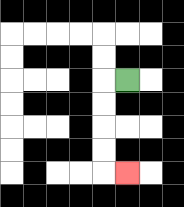{'start': '[5, 3]', 'end': '[5, 7]', 'path_directions': 'L,D,D,D,D,R', 'path_coordinates': '[[5, 3], [4, 3], [4, 4], [4, 5], [4, 6], [4, 7], [5, 7]]'}